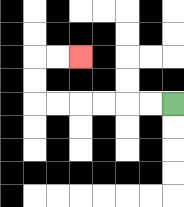{'start': '[7, 4]', 'end': '[3, 2]', 'path_directions': 'L,L,L,L,L,L,U,U,R,R', 'path_coordinates': '[[7, 4], [6, 4], [5, 4], [4, 4], [3, 4], [2, 4], [1, 4], [1, 3], [1, 2], [2, 2], [3, 2]]'}